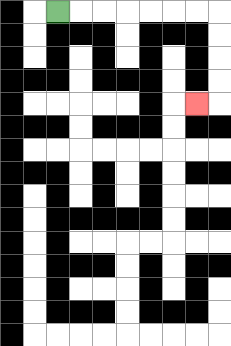{'start': '[2, 0]', 'end': '[8, 4]', 'path_directions': 'R,R,R,R,R,R,R,D,D,D,D,L', 'path_coordinates': '[[2, 0], [3, 0], [4, 0], [5, 0], [6, 0], [7, 0], [8, 0], [9, 0], [9, 1], [9, 2], [9, 3], [9, 4], [8, 4]]'}